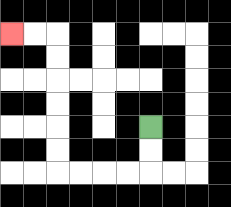{'start': '[6, 5]', 'end': '[0, 1]', 'path_directions': 'D,D,L,L,L,L,U,U,U,U,U,U,L,L', 'path_coordinates': '[[6, 5], [6, 6], [6, 7], [5, 7], [4, 7], [3, 7], [2, 7], [2, 6], [2, 5], [2, 4], [2, 3], [2, 2], [2, 1], [1, 1], [0, 1]]'}